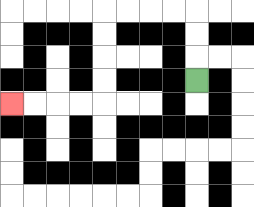{'start': '[8, 3]', 'end': '[0, 4]', 'path_directions': 'U,U,U,L,L,L,L,D,D,D,D,L,L,L,L', 'path_coordinates': '[[8, 3], [8, 2], [8, 1], [8, 0], [7, 0], [6, 0], [5, 0], [4, 0], [4, 1], [4, 2], [4, 3], [4, 4], [3, 4], [2, 4], [1, 4], [0, 4]]'}